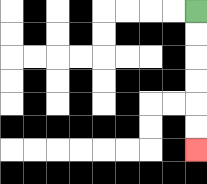{'start': '[8, 0]', 'end': '[8, 6]', 'path_directions': 'D,D,D,D,D,D', 'path_coordinates': '[[8, 0], [8, 1], [8, 2], [8, 3], [8, 4], [8, 5], [8, 6]]'}